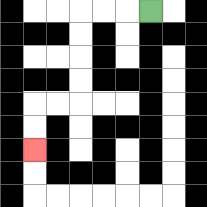{'start': '[6, 0]', 'end': '[1, 6]', 'path_directions': 'L,L,L,D,D,D,D,L,L,D,D', 'path_coordinates': '[[6, 0], [5, 0], [4, 0], [3, 0], [3, 1], [3, 2], [3, 3], [3, 4], [2, 4], [1, 4], [1, 5], [1, 6]]'}